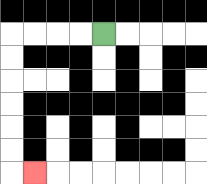{'start': '[4, 1]', 'end': '[1, 7]', 'path_directions': 'L,L,L,L,D,D,D,D,D,D,R', 'path_coordinates': '[[4, 1], [3, 1], [2, 1], [1, 1], [0, 1], [0, 2], [0, 3], [0, 4], [0, 5], [0, 6], [0, 7], [1, 7]]'}